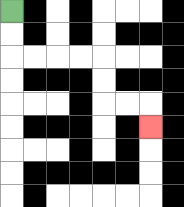{'start': '[0, 0]', 'end': '[6, 5]', 'path_directions': 'D,D,R,R,R,R,D,D,R,R,D', 'path_coordinates': '[[0, 0], [0, 1], [0, 2], [1, 2], [2, 2], [3, 2], [4, 2], [4, 3], [4, 4], [5, 4], [6, 4], [6, 5]]'}